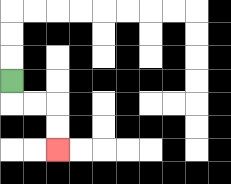{'start': '[0, 3]', 'end': '[2, 6]', 'path_directions': 'D,R,R,D,D', 'path_coordinates': '[[0, 3], [0, 4], [1, 4], [2, 4], [2, 5], [2, 6]]'}